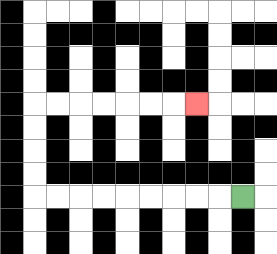{'start': '[10, 8]', 'end': '[8, 4]', 'path_directions': 'L,L,L,L,L,L,L,L,L,U,U,U,U,R,R,R,R,R,R,R', 'path_coordinates': '[[10, 8], [9, 8], [8, 8], [7, 8], [6, 8], [5, 8], [4, 8], [3, 8], [2, 8], [1, 8], [1, 7], [1, 6], [1, 5], [1, 4], [2, 4], [3, 4], [4, 4], [5, 4], [6, 4], [7, 4], [8, 4]]'}